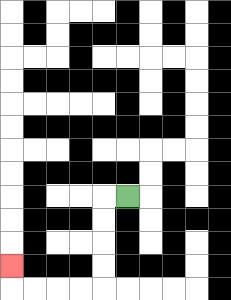{'start': '[5, 8]', 'end': '[0, 11]', 'path_directions': 'L,D,D,D,D,L,L,L,L,U', 'path_coordinates': '[[5, 8], [4, 8], [4, 9], [4, 10], [4, 11], [4, 12], [3, 12], [2, 12], [1, 12], [0, 12], [0, 11]]'}